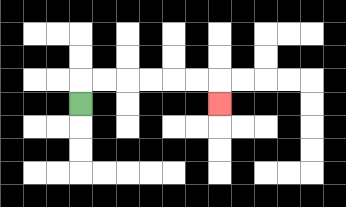{'start': '[3, 4]', 'end': '[9, 4]', 'path_directions': 'U,R,R,R,R,R,R,D', 'path_coordinates': '[[3, 4], [3, 3], [4, 3], [5, 3], [6, 3], [7, 3], [8, 3], [9, 3], [9, 4]]'}